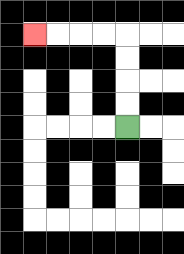{'start': '[5, 5]', 'end': '[1, 1]', 'path_directions': 'U,U,U,U,L,L,L,L', 'path_coordinates': '[[5, 5], [5, 4], [5, 3], [5, 2], [5, 1], [4, 1], [3, 1], [2, 1], [1, 1]]'}